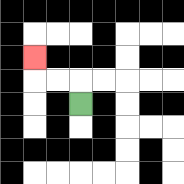{'start': '[3, 4]', 'end': '[1, 2]', 'path_directions': 'U,L,L,U', 'path_coordinates': '[[3, 4], [3, 3], [2, 3], [1, 3], [1, 2]]'}